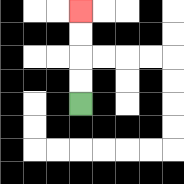{'start': '[3, 4]', 'end': '[3, 0]', 'path_directions': 'U,U,U,U', 'path_coordinates': '[[3, 4], [3, 3], [3, 2], [3, 1], [3, 0]]'}